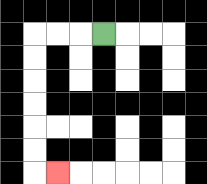{'start': '[4, 1]', 'end': '[2, 7]', 'path_directions': 'L,L,L,D,D,D,D,D,D,R', 'path_coordinates': '[[4, 1], [3, 1], [2, 1], [1, 1], [1, 2], [1, 3], [1, 4], [1, 5], [1, 6], [1, 7], [2, 7]]'}